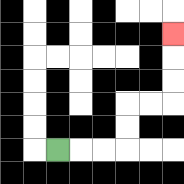{'start': '[2, 6]', 'end': '[7, 1]', 'path_directions': 'R,R,R,U,U,R,R,U,U,U', 'path_coordinates': '[[2, 6], [3, 6], [4, 6], [5, 6], [5, 5], [5, 4], [6, 4], [7, 4], [7, 3], [7, 2], [7, 1]]'}